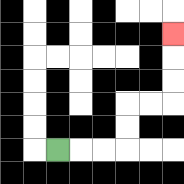{'start': '[2, 6]', 'end': '[7, 1]', 'path_directions': 'R,R,R,U,U,R,R,U,U,U', 'path_coordinates': '[[2, 6], [3, 6], [4, 6], [5, 6], [5, 5], [5, 4], [6, 4], [7, 4], [7, 3], [7, 2], [7, 1]]'}